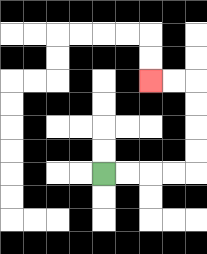{'start': '[4, 7]', 'end': '[6, 3]', 'path_directions': 'R,R,R,R,U,U,U,U,L,L', 'path_coordinates': '[[4, 7], [5, 7], [6, 7], [7, 7], [8, 7], [8, 6], [8, 5], [8, 4], [8, 3], [7, 3], [6, 3]]'}